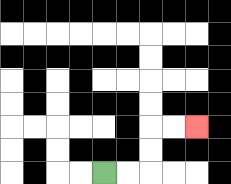{'start': '[4, 7]', 'end': '[8, 5]', 'path_directions': 'R,R,U,U,R,R', 'path_coordinates': '[[4, 7], [5, 7], [6, 7], [6, 6], [6, 5], [7, 5], [8, 5]]'}